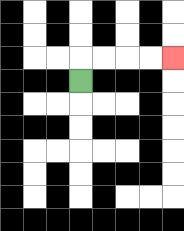{'start': '[3, 3]', 'end': '[7, 2]', 'path_directions': 'U,R,R,R,R', 'path_coordinates': '[[3, 3], [3, 2], [4, 2], [5, 2], [6, 2], [7, 2]]'}